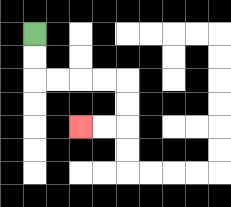{'start': '[1, 1]', 'end': '[3, 5]', 'path_directions': 'D,D,R,R,R,R,D,D,L,L', 'path_coordinates': '[[1, 1], [1, 2], [1, 3], [2, 3], [3, 3], [4, 3], [5, 3], [5, 4], [5, 5], [4, 5], [3, 5]]'}